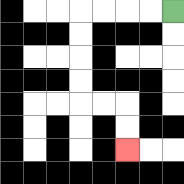{'start': '[7, 0]', 'end': '[5, 6]', 'path_directions': 'L,L,L,L,D,D,D,D,R,R,D,D', 'path_coordinates': '[[7, 0], [6, 0], [5, 0], [4, 0], [3, 0], [3, 1], [3, 2], [3, 3], [3, 4], [4, 4], [5, 4], [5, 5], [5, 6]]'}